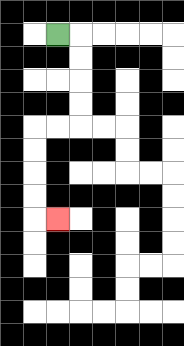{'start': '[2, 1]', 'end': '[2, 9]', 'path_directions': 'R,D,D,D,D,L,L,D,D,D,D,R', 'path_coordinates': '[[2, 1], [3, 1], [3, 2], [3, 3], [3, 4], [3, 5], [2, 5], [1, 5], [1, 6], [1, 7], [1, 8], [1, 9], [2, 9]]'}